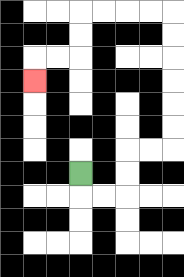{'start': '[3, 7]', 'end': '[1, 3]', 'path_directions': 'D,R,R,U,U,R,R,U,U,U,U,U,U,L,L,L,L,D,D,L,L,D', 'path_coordinates': '[[3, 7], [3, 8], [4, 8], [5, 8], [5, 7], [5, 6], [6, 6], [7, 6], [7, 5], [7, 4], [7, 3], [7, 2], [7, 1], [7, 0], [6, 0], [5, 0], [4, 0], [3, 0], [3, 1], [3, 2], [2, 2], [1, 2], [1, 3]]'}